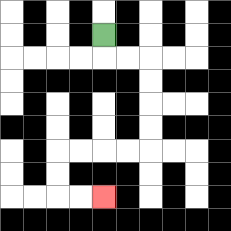{'start': '[4, 1]', 'end': '[4, 8]', 'path_directions': 'D,R,R,D,D,D,D,L,L,L,L,D,D,R,R', 'path_coordinates': '[[4, 1], [4, 2], [5, 2], [6, 2], [6, 3], [6, 4], [6, 5], [6, 6], [5, 6], [4, 6], [3, 6], [2, 6], [2, 7], [2, 8], [3, 8], [4, 8]]'}